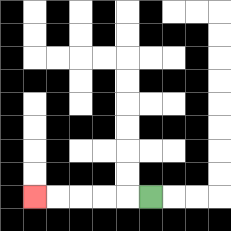{'start': '[6, 8]', 'end': '[1, 8]', 'path_directions': 'L,L,L,L,L', 'path_coordinates': '[[6, 8], [5, 8], [4, 8], [3, 8], [2, 8], [1, 8]]'}